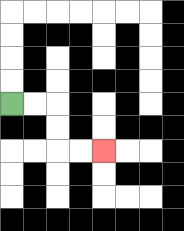{'start': '[0, 4]', 'end': '[4, 6]', 'path_directions': 'R,R,D,D,R,R', 'path_coordinates': '[[0, 4], [1, 4], [2, 4], [2, 5], [2, 6], [3, 6], [4, 6]]'}